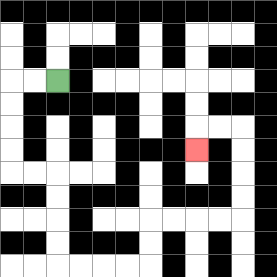{'start': '[2, 3]', 'end': '[8, 6]', 'path_directions': 'L,L,D,D,D,D,R,R,D,D,D,D,R,R,R,R,U,U,R,R,R,R,U,U,U,U,L,L,D', 'path_coordinates': '[[2, 3], [1, 3], [0, 3], [0, 4], [0, 5], [0, 6], [0, 7], [1, 7], [2, 7], [2, 8], [2, 9], [2, 10], [2, 11], [3, 11], [4, 11], [5, 11], [6, 11], [6, 10], [6, 9], [7, 9], [8, 9], [9, 9], [10, 9], [10, 8], [10, 7], [10, 6], [10, 5], [9, 5], [8, 5], [8, 6]]'}